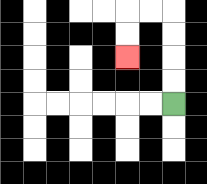{'start': '[7, 4]', 'end': '[5, 2]', 'path_directions': 'U,U,U,U,L,L,D,D', 'path_coordinates': '[[7, 4], [7, 3], [7, 2], [7, 1], [7, 0], [6, 0], [5, 0], [5, 1], [5, 2]]'}